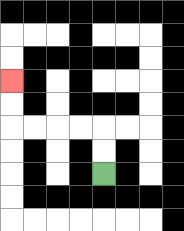{'start': '[4, 7]', 'end': '[0, 3]', 'path_directions': 'U,U,L,L,L,L,U,U', 'path_coordinates': '[[4, 7], [4, 6], [4, 5], [3, 5], [2, 5], [1, 5], [0, 5], [0, 4], [0, 3]]'}